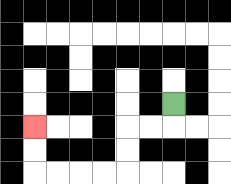{'start': '[7, 4]', 'end': '[1, 5]', 'path_directions': 'D,L,L,D,D,L,L,L,L,U,U', 'path_coordinates': '[[7, 4], [7, 5], [6, 5], [5, 5], [5, 6], [5, 7], [4, 7], [3, 7], [2, 7], [1, 7], [1, 6], [1, 5]]'}